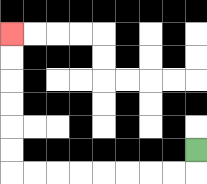{'start': '[8, 6]', 'end': '[0, 1]', 'path_directions': 'D,L,L,L,L,L,L,L,L,U,U,U,U,U,U', 'path_coordinates': '[[8, 6], [8, 7], [7, 7], [6, 7], [5, 7], [4, 7], [3, 7], [2, 7], [1, 7], [0, 7], [0, 6], [0, 5], [0, 4], [0, 3], [0, 2], [0, 1]]'}